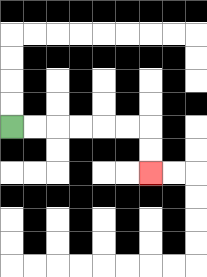{'start': '[0, 5]', 'end': '[6, 7]', 'path_directions': 'R,R,R,R,R,R,D,D', 'path_coordinates': '[[0, 5], [1, 5], [2, 5], [3, 5], [4, 5], [5, 5], [6, 5], [6, 6], [6, 7]]'}